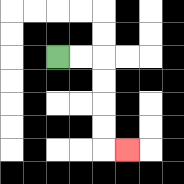{'start': '[2, 2]', 'end': '[5, 6]', 'path_directions': 'R,R,D,D,D,D,R', 'path_coordinates': '[[2, 2], [3, 2], [4, 2], [4, 3], [4, 4], [4, 5], [4, 6], [5, 6]]'}